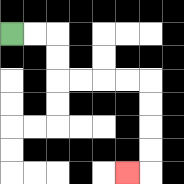{'start': '[0, 1]', 'end': '[5, 7]', 'path_directions': 'R,R,D,D,R,R,R,R,D,D,D,D,L', 'path_coordinates': '[[0, 1], [1, 1], [2, 1], [2, 2], [2, 3], [3, 3], [4, 3], [5, 3], [6, 3], [6, 4], [6, 5], [6, 6], [6, 7], [5, 7]]'}